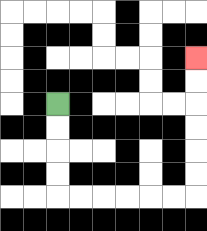{'start': '[2, 4]', 'end': '[8, 2]', 'path_directions': 'D,D,D,D,R,R,R,R,R,R,U,U,U,U,U,U', 'path_coordinates': '[[2, 4], [2, 5], [2, 6], [2, 7], [2, 8], [3, 8], [4, 8], [5, 8], [6, 8], [7, 8], [8, 8], [8, 7], [8, 6], [8, 5], [8, 4], [8, 3], [8, 2]]'}